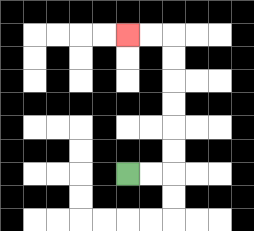{'start': '[5, 7]', 'end': '[5, 1]', 'path_directions': 'R,R,U,U,U,U,U,U,L,L', 'path_coordinates': '[[5, 7], [6, 7], [7, 7], [7, 6], [7, 5], [7, 4], [7, 3], [7, 2], [7, 1], [6, 1], [5, 1]]'}